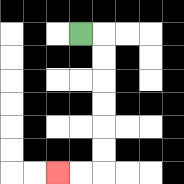{'start': '[3, 1]', 'end': '[2, 7]', 'path_directions': 'R,D,D,D,D,D,D,L,L', 'path_coordinates': '[[3, 1], [4, 1], [4, 2], [4, 3], [4, 4], [4, 5], [4, 6], [4, 7], [3, 7], [2, 7]]'}